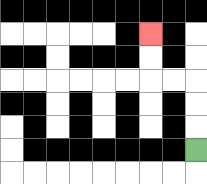{'start': '[8, 6]', 'end': '[6, 1]', 'path_directions': 'U,U,U,L,L,U,U', 'path_coordinates': '[[8, 6], [8, 5], [8, 4], [8, 3], [7, 3], [6, 3], [6, 2], [6, 1]]'}